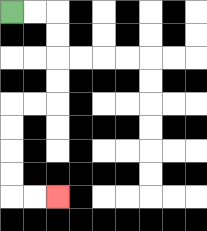{'start': '[0, 0]', 'end': '[2, 8]', 'path_directions': 'R,R,D,D,D,D,L,L,D,D,D,D,R,R', 'path_coordinates': '[[0, 0], [1, 0], [2, 0], [2, 1], [2, 2], [2, 3], [2, 4], [1, 4], [0, 4], [0, 5], [0, 6], [0, 7], [0, 8], [1, 8], [2, 8]]'}